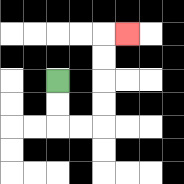{'start': '[2, 3]', 'end': '[5, 1]', 'path_directions': 'D,D,R,R,U,U,U,U,R', 'path_coordinates': '[[2, 3], [2, 4], [2, 5], [3, 5], [4, 5], [4, 4], [4, 3], [4, 2], [4, 1], [5, 1]]'}